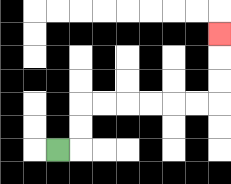{'start': '[2, 6]', 'end': '[9, 1]', 'path_directions': 'R,U,U,R,R,R,R,R,R,U,U,U', 'path_coordinates': '[[2, 6], [3, 6], [3, 5], [3, 4], [4, 4], [5, 4], [6, 4], [7, 4], [8, 4], [9, 4], [9, 3], [9, 2], [9, 1]]'}